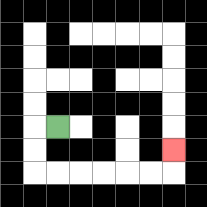{'start': '[2, 5]', 'end': '[7, 6]', 'path_directions': 'L,D,D,R,R,R,R,R,R,U', 'path_coordinates': '[[2, 5], [1, 5], [1, 6], [1, 7], [2, 7], [3, 7], [4, 7], [5, 7], [6, 7], [7, 7], [7, 6]]'}